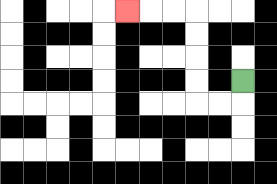{'start': '[10, 3]', 'end': '[5, 0]', 'path_directions': 'D,L,L,U,U,U,U,L,L,L', 'path_coordinates': '[[10, 3], [10, 4], [9, 4], [8, 4], [8, 3], [8, 2], [8, 1], [8, 0], [7, 0], [6, 0], [5, 0]]'}